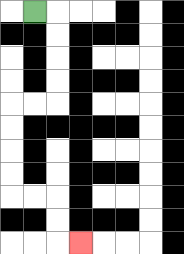{'start': '[1, 0]', 'end': '[3, 10]', 'path_directions': 'R,D,D,D,D,L,L,D,D,D,D,R,R,D,D,R', 'path_coordinates': '[[1, 0], [2, 0], [2, 1], [2, 2], [2, 3], [2, 4], [1, 4], [0, 4], [0, 5], [0, 6], [0, 7], [0, 8], [1, 8], [2, 8], [2, 9], [2, 10], [3, 10]]'}